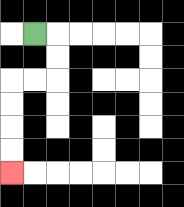{'start': '[1, 1]', 'end': '[0, 7]', 'path_directions': 'R,D,D,L,L,D,D,D,D', 'path_coordinates': '[[1, 1], [2, 1], [2, 2], [2, 3], [1, 3], [0, 3], [0, 4], [0, 5], [0, 6], [0, 7]]'}